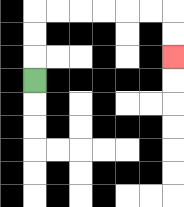{'start': '[1, 3]', 'end': '[7, 2]', 'path_directions': 'U,U,U,R,R,R,R,R,R,D,D', 'path_coordinates': '[[1, 3], [1, 2], [1, 1], [1, 0], [2, 0], [3, 0], [4, 0], [5, 0], [6, 0], [7, 0], [7, 1], [7, 2]]'}